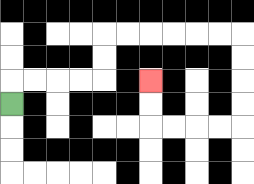{'start': '[0, 4]', 'end': '[6, 3]', 'path_directions': 'U,R,R,R,R,U,U,R,R,R,R,R,R,D,D,D,D,L,L,L,L,U,U', 'path_coordinates': '[[0, 4], [0, 3], [1, 3], [2, 3], [3, 3], [4, 3], [4, 2], [4, 1], [5, 1], [6, 1], [7, 1], [8, 1], [9, 1], [10, 1], [10, 2], [10, 3], [10, 4], [10, 5], [9, 5], [8, 5], [7, 5], [6, 5], [6, 4], [6, 3]]'}